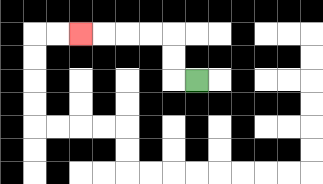{'start': '[8, 3]', 'end': '[3, 1]', 'path_directions': 'L,U,U,L,L,L,L', 'path_coordinates': '[[8, 3], [7, 3], [7, 2], [7, 1], [6, 1], [5, 1], [4, 1], [3, 1]]'}